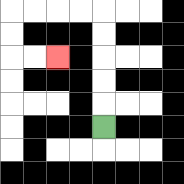{'start': '[4, 5]', 'end': '[2, 2]', 'path_directions': 'U,U,U,U,U,L,L,L,L,D,D,R,R', 'path_coordinates': '[[4, 5], [4, 4], [4, 3], [4, 2], [4, 1], [4, 0], [3, 0], [2, 0], [1, 0], [0, 0], [0, 1], [0, 2], [1, 2], [2, 2]]'}